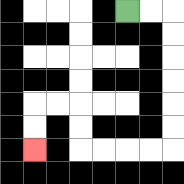{'start': '[5, 0]', 'end': '[1, 6]', 'path_directions': 'R,R,D,D,D,D,D,D,L,L,L,L,U,U,L,L,D,D', 'path_coordinates': '[[5, 0], [6, 0], [7, 0], [7, 1], [7, 2], [7, 3], [7, 4], [7, 5], [7, 6], [6, 6], [5, 6], [4, 6], [3, 6], [3, 5], [3, 4], [2, 4], [1, 4], [1, 5], [1, 6]]'}